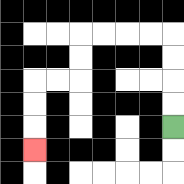{'start': '[7, 5]', 'end': '[1, 6]', 'path_directions': 'U,U,U,U,L,L,L,L,D,D,L,L,D,D,D', 'path_coordinates': '[[7, 5], [7, 4], [7, 3], [7, 2], [7, 1], [6, 1], [5, 1], [4, 1], [3, 1], [3, 2], [3, 3], [2, 3], [1, 3], [1, 4], [1, 5], [1, 6]]'}